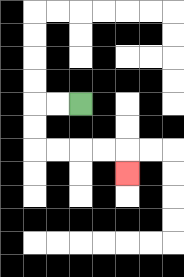{'start': '[3, 4]', 'end': '[5, 7]', 'path_directions': 'L,L,D,D,R,R,R,R,D', 'path_coordinates': '[[3, 4], [2, 4], [1, 4], [1, 5], [1, 6], [2, 6], [3, 6], [4, 6], [5, 6], [5, 7]]'}